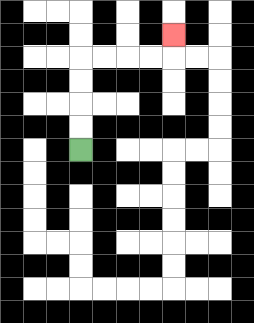{'start': '[3, 6]', 'end': '[7, 1]', 'path_directions': 'U,U,U,U,R,R,R,R,U', 'path_coordinates': '[[3, 6], [3, 5], [3, 4], [3, 3], [3, 2], [4, 2], [5, 2], [6, 2], [7, 2], [7, 1]]'}